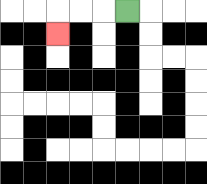{'start': '[5, 0]', 'end': '[2, 1]', 'path_directions': 'L,L,L,D', 'path_coordinates': '[[5, 0], [4, 0], [3, 0], [2, 0], [2, 1]]'}